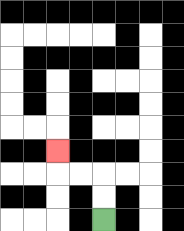{'start': '[4, 9]', 'end': '[2, 6]', 'path_directions': 'U,U,L,L,U', 'path_coordinates': '[[4, 9], [4, 8], [4, 7], [3, 7], [2, 7], [2, 6]]'}